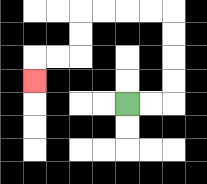{'start': '[5, 4]', 'end': '[1, 3]', 'path_directions': 'R,R,U,U,U,U,L,L,L,L,D,D,L,L,D', 'path_coordinates': '[[5, 4], [6, 4], [7, 4], [7, 3], [7, 2], [7, 1], [7, 0], [6, 0], [5, 0], [4, 0], [3, 0], [3, 1], [3, 2], [2, 2], [1, 2], [1, 3]]'}